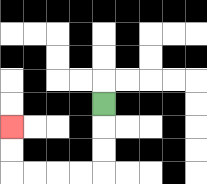{'start': '[4, 4]', 'end': '[0, 5]', 'path_directions': 'D,D,D,L,L,L,L,U,U', 'path_coordinates': '[[4, 4], [4, 5], [4, 6], [4, 7], [3, 7], [2, 7], [1, 7], [0, 7], [0, 6], [0, 5]]'}